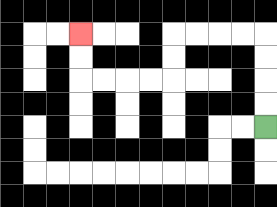{'start': '[11, 5]', 'end': '[3, 1]', 'path_directions': 'U,U,U,U,L,L,L,L,D,D,L,L,L,L,U,U', 'path_coordinates': '[[11, 5], [11, 4], [11, 3], [11, 2], [11, 1], [10, 1], [9, 1], [8, 1], [7, 1], [7, 2], [7, 3], [6, 3], [5, 3], [4, 3], [3, 3], [3, 2], [3, 1]]'}